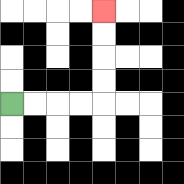{'start': '[0, 4]', 'end': '[4, 0]', 'path_directions': 'R,R,R,R,U,U,U,U', 'path_coordinates': '[[0, 4], [1, 4], [2, 4], [3, 4], [4, 4], [4, 3], [4, 2], [4, 1], [4, 0]]'}